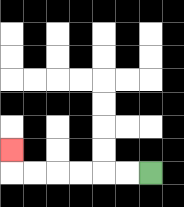{'start': '[6, 7]', 'end': '[0, 6]', 'path_directions': 'L,L,L,L,L,L,U', 'path_coordinates': '[[6, 7], [5, 7], [4, 7], [3, 7], [2, 7], [1, 7], [0, 7], [0, 6]]'}